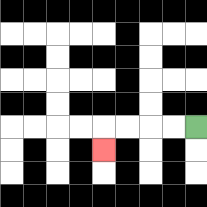{'start': '[8, 5]', 'end': '[4, 6]', 'path_directions': 'L,L,L,L,D', 'path_coordinates': '[[8, 5], [7, 5], [6, 5], [5, 5], [4, 5], [4, 6]]'}